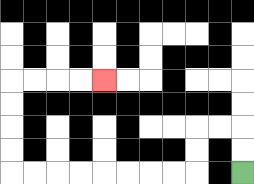{'start': '[10, 7]', 'end': '[4, 3]', 'path_directions': 'U,U,L,L,D,D,L,L,L,L,L,L,L,L,U,U,U,U,R,R,R,R', 'path_coordinates': '[[10, 7], [10, 6], [10, 5], [9, 5], [8, 5], [8, 6], [8, 7], [7, 7], [6, 7], [5, 7], [4, 7], [3, 7], [2, 7], [1, 7], [0, 7], [0, 6], [0, 5], [0, 4], [0, 3], [1, 3], [2, 3], [3, 3], [4, 3]]'}